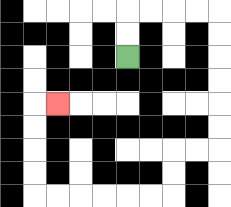{'start': '[5, 2]', 'end': '[2, 4]', 'path_directions': 'U,U,R,R,R,R,D,D,D,D,D,D,L,L,D,D,L,L,L,L,L,L,U,U,U,U,R', 'path_coordinates': '[[5, 2], [5, 1], [5, 0], [6, 0], [7, 0], [8, 0], [9, 0], [9, 1], [9, 2], [9, 3], [9, 4], [9, 5], [9, 6], [8, 6], [7, 6], [7, 7], [7, 8], [6, 8], [5, 8], [4, 8], [3, 8], [2, 8], [1, 8], [1, 7], [1, 6], [1, 5], [1, 4], [2, 4]]'}